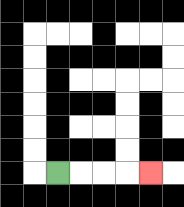{'start': '[2, 7]', 'end': '[6, 7]', 'path_directions': 'R,R,R,R', 'path_coordinates': '[[2, 7], [3, 7], [4, 7], [5, 7], [6, 7]]'}